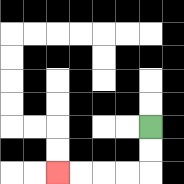{'start': '[6, 5]', 'end': '[2, 7]', 'path_directions': 'D,D,L,L,L,L', 'path_coordinates': '[[6, 5], [6, 6], [6, 7], [5, 7], [4, 7], [3, 7], [2, 7]]'}